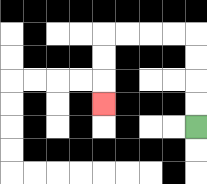{'start': '[8, 5]', 'end': '[4, 4]', 'path_directions': 'U,U,U,U,L,L,L,L,D,D,D', 'path_coordinates': '[[8, 5], [8, 4], [8, 3], [8, 2], [8, 1], [7, 1], [6, 1], [5, 1], [4, 1], [4, 2], [4, 3], [4, 4]]'}